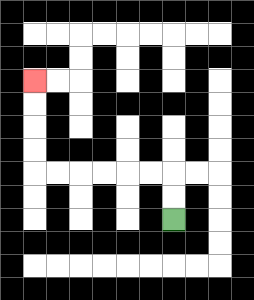{'start': '[7, 9]', 'end': '[1, 3]', 'path_directions': 'U,U,L,L,L,L,L,L,U,U,U,U', 'path_coordinates': '[[7, 9], [7, 8], [7, 7], [6, 7], [5, 7], [4, 7], [3, 7], [2, 7], [1, 7], [1, 6], [1, 5], [1, 4], [1, 3]]'}